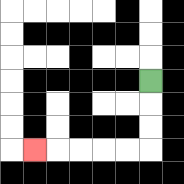{'start': '[6, 3]', 'end': '[1, 6]', 'path_directions': 'D,D,D,L,L,L,L,L', 'path_coordinates': '[[6, 3], [6, 4], [6, 5], [6, 6], [5, 6], [4, 6], [3, 6], [2, 6], [1, 6]]'}